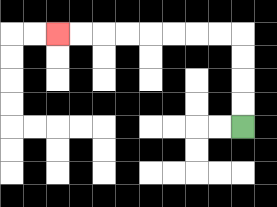{'start': '[10, 5]', 'end': '[2, 1]', 'path_directions': 'U,U,U,U,L,L,L,L,L,L,L,L', 'path_coordinates': '[[10, 5], [10, 4], [10, 3], [10, 2], [10, 1], [9, 1], [8, 1], [7, 1], [6, 1], [5, 1], [4, 1], [3, 1], [2, 1]]'}